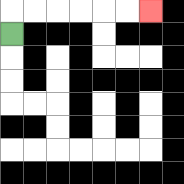{'start': '[0, 1]', 'end': '[6, 0]', 'path_directions': 'U,R,R,R,R,R,R', 'path_coordinates': '[[0, 1], [0, 0], [1, 0], [2, 0], [3, 0], [4, 0], [5, 0], [6, 0]]'}